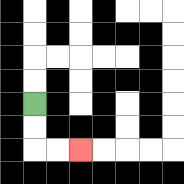{'start': '[1, 4]', 'end': '[3, 6]', 'path_directions': 'D,D,R,R', 'path_coordinates': '[[1, 4], [1, 5], [1, 6], [2, 6], [3, 6]]'}